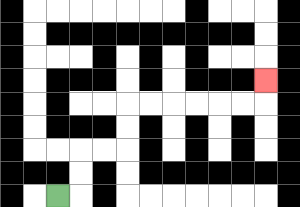{'start': '[2, 8]', 'end': '[11, 3]', 'path_directions': 'R,U,U,R,R,U,U,R,R,R,R,R,R,U', 'path_coordinates': '[[2, 8], [3, 8], [3, 7], [3, 6], [4, 6], [5, 6], [5, 5], [5, 4], [6, 4], [7, 4], [8, 4], [9, 4], [10, 4], [11, 4], [11, 3]]'}